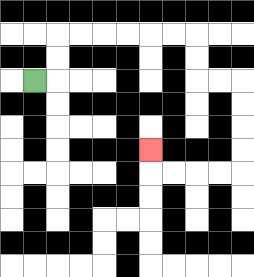{'start': '[1, 3]', 'end': '[6, 6]', 'path_directions': 'R,U,U,R,R,R,R,R,R,D,D,R,R,D,D,D,D,L,L,L,L,U', 'path_coordinates': '[[1, 3], [2, 3], [2, 2], [2, 1], [3, 1], [4, 1], [5, 1], [6, 1], [7, 1], [8, 1], [8, 2], [8, 3], [9, 3], [10, 3], [10, 4], [10, 5], [10, 6], [10, 7], [9, 7], [8, 7], [7, 7], [6, 7], [6, 6]]'}